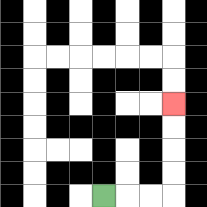{'start': '[4, 8]', 'end': '[7, 4]', 'path_directions': 'R,R,R,U,U,U,U', 'path_coordinates': '[[4, 8], [5, 8], [6, 8], [7, 8], [7, 7], [7, 6], [7, 5], [7, 4]]'}